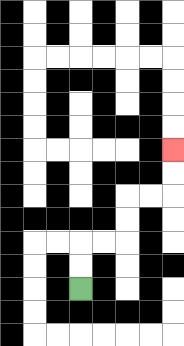{'start': '[3, 12]', 'end': '[7, 6]', 'path_directions': 'U,U,R,R,U,U,R,R,U,U', 'path_coordinates': '[[3, 12], [3, 11], [3, 10], [4, 10], [5, 10], [5, 9], [5, 8], [6, 8], [7, 8], [7, 7], [7, 6]]'}